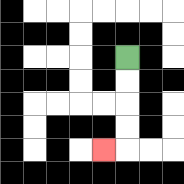{'start': '[5, 2]', 'end': '[4, 6]', 'path_directions': 'D,D,D,D,L', 'path_coordinates': '[[5, 2], [5, 3], [5, 4], [5, 5], [5, 6], [4, 6]]'}